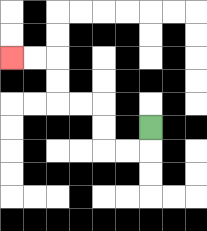{'start': '[6, 5]', 'end': '[0, 2]', 'path_directions': 'D,L,L,U,U,L,L,U,U,L,L', 'path_coordinates': '[[6, 5], [6, 6], [5, 6], [4, 6], [4, 5], [4, 4], [3, 4], [2, 4], [2, 3], [2, 2], [1, 2], [0, 2]]'}